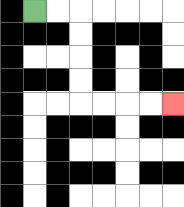{'start': '[1, 0]', 'end': '[7, 4]', 'path_directions': 'R,R,D,D,D,D,R,R,R,R', 'path_coordinates': '[[1, 0], [2, 0], [3, 0], [3, 1], [3, 2], [3, 3], [3, 4], [4, 4], [5, 4], [6, 4], [7, 4]]'}